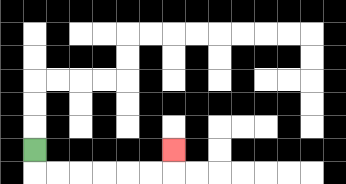{'start': '[1, 6]', 'end': '[7, 6]', 'path_directions': 'D,R,R,R,R,R,R,U', 'path_coordinates': '[[1, 6], [1, 7], [2, 7], [3, 7], [4, 7], [5, 7], [6, 7], [7, 7], [7, 6]]'}